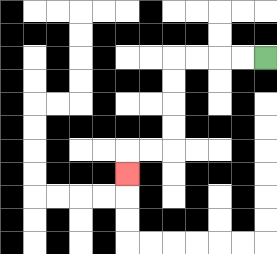{'start': '[11, 2]', 'end': '[5, 7]', 'path_directions': 'L,L,L,L,D,D,D,D,L,L,D', 'path_coordinates': '[[11, 2], [10, 2], [9, 2], [8, 2], [7, 2], [7, 3], [7, 4], [7, 5], [7, 6], [6, 6], [5, 6], [5, 7]]'}